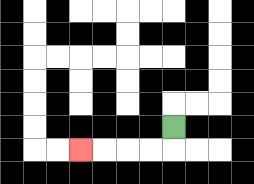{'start': '[7, 5]', 'end': '[3, 6]', 'path_directions': 'D,L,L,L,L', 'path_coordinates': '[[7, 5], [7, 6], [6, 6], [5, 6], [4, 6], [3, 6]]'}